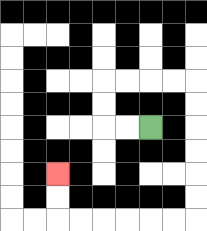{'start': '[6, 5]', 'end': '[2, 7]', 'path_directions': 'L,L,U,U,R,R,R,R,D,D,D,D,D,D,L,L,L,L,L,L,U,U', 'path_coordinates': '[[6, 5], [5, 5], [4, 5], [4, 4], [4, 3], [5, 3], [6, 3], [7, 3], [8, 3], [8, 4], [8, 5], [8, 6], [8, 7], [8, 8], [8, 9], [7, 9], [6, 9], [5, 9], [4, 9], [3, 9], [2, 9], [2, 8], [2, 7]]'}